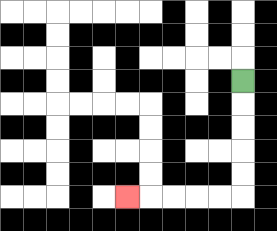{'start': '[10, 3]', 'end': '[5, 8]', 'path_directions': 'D,D,D,D,D,L,L,L,L,L', 'path_coordinates': '[[10, 3], [10, 4], [10, 5], [10, 6], [10, 7], [10, 8], [9, 8], [8, 8], [7, 8], [6, 8], [5, 8]]'}